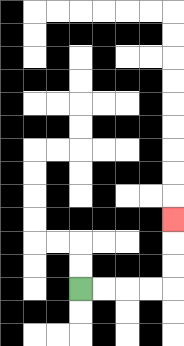{'start': '[3, 12]', 'end': '[7, 9]', 'path_directions': 'R,R,R,R,U,U,U', 'path_coordinates': '[[3, 12], [4, 12], [5, 12], [6, 12], [7, 12], [7, 11], [7, 10], [7, 9]]'}